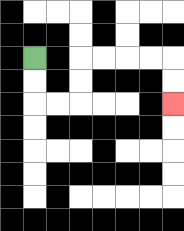{'start': '[1, 2]', 'end': '[7, 4]', 'path_directions': 'D,D,R,R,U,U,R,R,R,R,D,D', 'path_coordinates': '[[1, 2], [1, 3], [1, 4], [2, 4], [3, 4], [3, 3], [3, 2], [4, 2], [5, 2], [6, 2], [7, 2], [7, 3], [7, 4]]'}